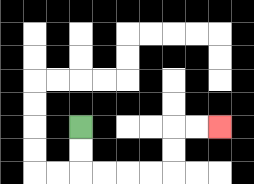{'start': '[3, 5]', 'end': '[9, 5]', 'path_directions': 'D,D,R,R,R,R,U,U,R,R', 'path_coordinates': '[[3, 5], [3, 6], [3, 7], [4, 7], [5, 7], [6, 7], [7, 7], [7, 6], [7, 5], [8, 5], [9, 5]]'}